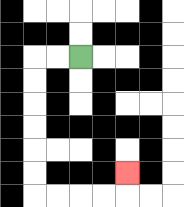{'start': '[3, 2]', 'end': '[5, 7]', 'path_directions': 'L,L,D,D,D,D,D,D,R,R,R,R,U', 'path_coordinates': '[[3, 2], [2, 2], [1, 2], [1, 3], [1, 4], [1, 5], [1, 6], [1, 7], [1, 8], [2, 8], [3, 8], [4, 8], [5, 8], [5, 7]]'}